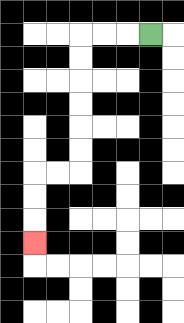{'start': '[6, 1]', 'end': '[1, 10]', 'path_directions': 'L,L,L,D,D,D,D,D,D,L,L,D,D,D', 'path_coordinates': '[[6, 1], [5, 1], [4, 1], [3, 1], [3, 2], [3, 3], [3, 4], [3, 5], [3, 6], [3, 7], [2, 7], [1, 7], [1, 8], [1, 9], [1, 10]]'}